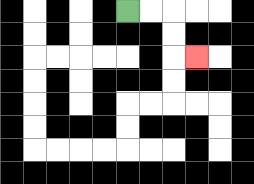{'start': '[5, 0]', 'end': '[8, 2]', 'path_directions': 'R,R,D,D,R', 'path_coordinates': '[[5, 0], [6, 0], [7, 0], [7, 1], [7, 2], [8, 2]]'}